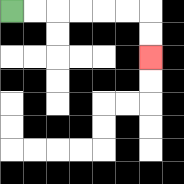{'start': '[0, 0]', 'end': '[6, 2]', 'path_directions': 'R,R,R,R,R,R,D,D', 'path_coordinates': '[[0, 0], [1, 0], [2, 0], [3, 0], [4, 0], [5, 0], [6, 0], [6, 1], [6, 2]]'}